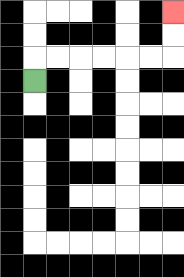{'start': '[1, 3]', 'end': '[7, 0]', 'path_directions': 'U,R,R,R,R,R,R,U,U', 'path_coordinates': '[[1, 3], [1, 2], [2, 2], [3, 2], [4, 2], [5, 2], [6, 2], [7, 2], [7, 1], [7, 0]]'}